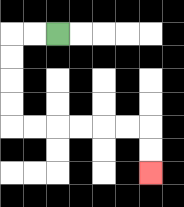{'start': '[2, 1]', 'end': '[6, 7]', 'path_directions': 'L,L,D,D,D,D,R,R,R,R,R,R,D,D', 'path_coordinates': '[[2, 1], [1, 1], [0, 1], [0, 2], [0, 3], [0, 4], [0, 5], [1, 5], [2, 5], [3, 5], [4, 5], [5, 5], [6, 5], [6, 6], [6, 7]]'}